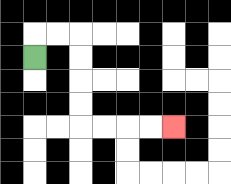{'start': '[1, 2]', 'end': '[7, 5]', 'path_directions': 'U,R,R,D,D,D,D,R,R,R,R', 'path_coordinates': '[[1, 2], [1, 1], [2, 1], [3, 1], [3, 2], [3, 3], [3, 4], [3, 5], [4, 5], [5, 5], [6, 5], [7, 5]]'}